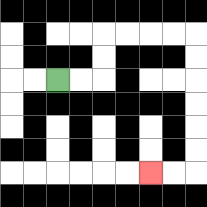{'start': '[2, 3]', 'end': '[6, 7]', 'path_directions': 'R,R,U,U,R,R,R,R,D,D,D,D,D,D,L,L', 'path_coordinates': '[[2, 3], [3, 3], [4, 3], [4, 2], [4, 1], [5, 1], [6, 1], [7, 1], [8, 1], [8, 2], [8, 3], [8, 4], [8, 5], [8, 6], [8, 7], [7, 7], [6, 7]]'}